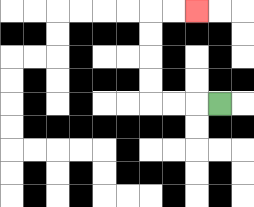{'start': '[9, 4]', 'end': '[8, 0]', 'path_directions': 'L,L,L,U,U,U,U,R,R', 'path_coordinates': '[[9, 4], [8, 4], [7, 4], [6, 4], [6, 3], [6, 2], [6, 1], [6, 0], [7, 0], [8, 0]]'}